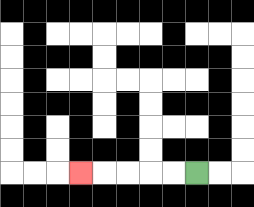{'start': '[8, 7]', 'end': '[3, 7]', 'path_directions': 'L,L,L,L,L', 'path_coordinates': '[[8, 7], [7, 7], [6, 7], [5, 7], [4, 7], [3, 7]]'}